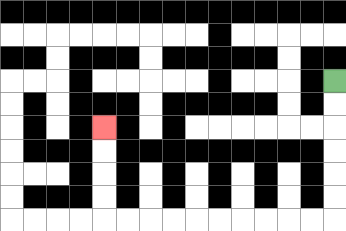{'start': '[14, 3]', 'end': '[4, 5]', 'path_directions': 'D,D,D,D,D,D,L,L,L,L,L,L,L,L,L,L,U,U,U,U', 'path_coordinates': '[[14, 3], [14, 4], [14, 5], [14, 6], [14, 7], [14, 8], [14, 9], [13, 9], [12, 9], [11, 9], [10, 9], [9, 9], [8, 9], [7, 9], [6, 9], [5, 9], [4, 9], [4, 8], [4, 7], [4, 6], [4, 5]]'}